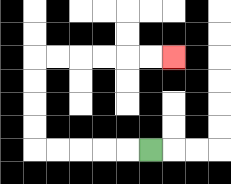{'start': '[6, 6]', 'end': '[7, 2]', 'path_directions': 'L,L,L,L,L,U,U,U,U,R,R,R,R,R,R', 'path_coordinates': '[[6, 6], [5, 6], [4, 6], [3, 6], [2, 6], [1, 6], [1, 5], [1, 4], [1, 3], [1, 2], [2, 2], [3, 2], [4, 2], [5, 2], [6, 2], [7, 2]]'}